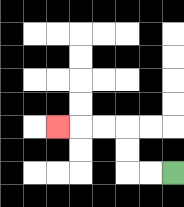{'start': '[7, 7]', 'end': '[2, 5]', 'path_directions': 'L,L,U,U,L,L,L', 'path_coordinates': '[[7, 7], [6, 7], [5, 7], [5, 6], [5, 5], [4, 5], [3, 5], [2, 5]]'}